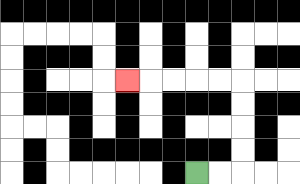{'start': '[8, 7]', 'end': '[5, 3]', 'path_directions': 'R,R,U,U,U,U,L,L,L,L,L', 'path_coordinates': '[[8, 7], [9, 7], [10, 7], [10, 6], [10, 5], [10, 4], [10, 3], [9, 3], [8, 3], [7, 3], [6, 3], [5, 3]]'}